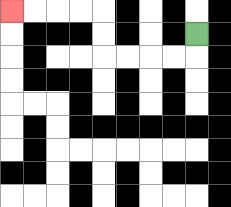{'start': '[8, 1]', 'end': '[0, 0]', 'path_directions': 'D,L,L,L,L,U,U,L,L,L,L', 'path_coordinates': '[[8, 1], [8, 2], [7, 2], [6, 2], [5, 2], [4, 2], [4, 1], [4, 0], [3, 0], [2, 0], [1, 0], [0, 0]]'}